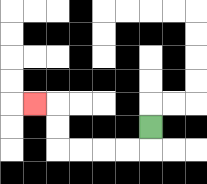{'start': '[6, 5]', 'end': '[1, 4]', 'path_directions': 'D,L,L,L,L,U,U,L', 'path_coordinates': '[[6, 5], [6, 6], [5, 6], [4, 6], [3, 6], [2, 6], [2, 5], [2, 4], [1, 4]]'}